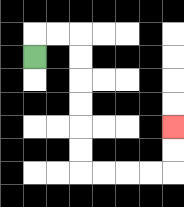{'start': '[1, 2]', 'end': '[7, 5]', 'path_directions': 'U,R,R,D,D,D,D,D,D,R,R,R,R,U,U', 'path_coordinates': '[[1, 2], [1, 1], [2, 1], [3, 1], [3, 2], [3, 3], [3, 4], [3, 5], [3, 6], [3, 7], [4, 7], [5, 7], [6, 7], [7, 7], [7, 6], [7, 5]]'}